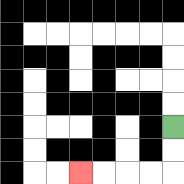{'start': '[7, 5]', 'end': '[3, 7]', 'path_directions': 'D,D,L,L,L,L', 'path_coordinates': '[[7, 5], [7, 6], [7, 7], [6, 7], [5, 7], [4, 7], [3, 7]]'}